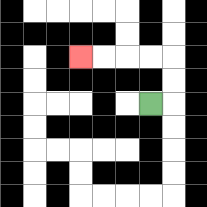{'start': '[6, 4]', 'end': '[3, 2]', 'path_directions': 'R,U,U,L,L,L,L', 'path_coordinates': '[[6, 4], [7, 4], [7, 3], [7, 2], [6, 2], [5, 2], [4, 2], [3, 2]]'}